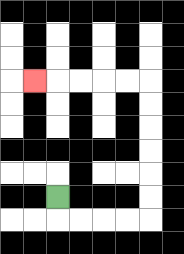{'start': '[2, 8]', 'end': '[1, 3]', 'path_directions': 'D,R,R,R,R,U,U,U,U,U,U,L,L,L,L,L', 'path_coordinates': '[[2, 8], [2, 9], [3, 9], [4, 9], [5, 9], [6, 9], [6, 8], [6, 7], [6, 6], [6, 5], [6, 4], [6, 3], [5, 3], [4, 3], [3, 3], [2, 3], [1, 3]]'}